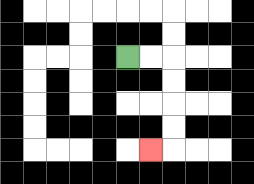{'start': '[5, 2]', 'end': '[6, 6]', 'path_directions': 'R,R,D,D,D,D,L', 'path_coordinates': '[[5, 2], [6, 2], [7, 2], [7, 3], [7, 4], [7, 5], [7, 6], [6, 6]]'}